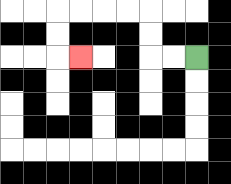{'start': '[8, 2]', 'end': '[3, 2]', 'path_directions': 'L,L,U,U,L,L,L,L,D,D,R', 'path_coordinates': '[[8, 2], [7, 2], [6, 2], [6, 1], [6, 0], [5, 0], [4, 0], [3, 0], [2, 0], [2, 1], [2, 2], [3, 2]]'}